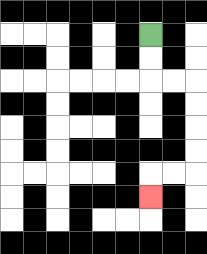{'start': '[6, 1]', 'end': '[6, 8]', 'path_directions': 'D,D,R,R,D,D,D,D,L,L,D', 'path_coordinates': '[[6, 1], [6, 2], [6, 3], [7, 3], [8, 3], [8, 4], [8, 5], [8, 6], [8, 7], [7, 7], [6, 7], [6, 8]]'}